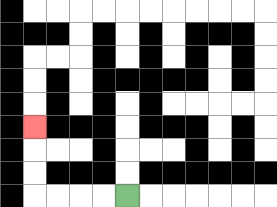{'start': '[5, 8]', 'end': '[1, 5]', 'path_directions': 'L,L,L,L,U,U,U', 'path_coordinates': '[[5, 8], [4, 8], [3, 8], [2, 8], [1, 8], [1, 7], [1, 6], [1, 5]]'}